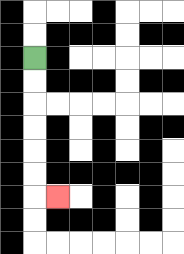{'start': '[1, 2]', 'end': '[2, 8]', 'path_directions': 'D,D,D,D,D,D,R', 'path_coordinates': '[[1, 2], [1, 3], [1, 4], [1, 5], [1, 6], [1, 7], [1, 8], [2, 8]]'}